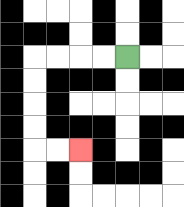{'start': '[5, 2]', 'end': '[3, 6]', 'path_directions': 'L,L,L,L,D,D,D,D,R,R', 'path_coordinates': '[[5, 2], [4, 2], [3, 2], [2, 2], [1, 2], [1, 3], [1, 4], [1, 5], [1, 6], [2, 6], [3, 6]]'}